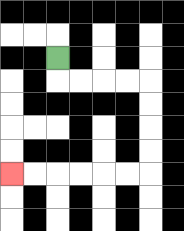{'start': '[2, 2]', 'end': '[0, 7]', 'path_directions': 'D,R,R,R,R,D,D,D,D,L,L,L,L,L,L', 'path_coordinates': '[[2, 2], [2, 3], [3, 3], [4, 3], [5, 3], [6, 3], [6, 4], [6, 5], [6, 6], [6, 7], [5, 7], [4, 7], [3, 7], [2, 7], [1, 7], [0, 7]]'}